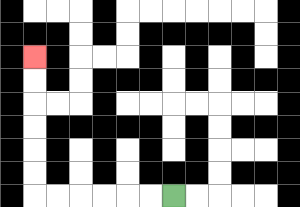{'start': '[7, 8]', 'end': '[1, 2]', 'path_directions': 'L,L,L,L,L,L,U,U,U,U,U,U', 'path_coordinates': '[[7, 8], [6, 8], [5, 8], [4, 8], [3, 8], [2, 8], [1, 8], [1, 7], [1, 6], [1, 5], [1, 4], [1, 3], [1, 2]]'}